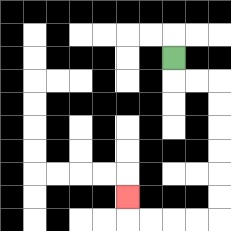{'start': '[7, 2]', 'end': '[5, 8]', 'path_directions': 'D,R,R,D,D,D,D,D,D,L,L,L,L,U', 'path_coordinates': '[[7, 2], [7, 3], [8, 3], [9, 3], [9, 4], [9, 5], [9, 6], [9, 7], [9, 8], [9, 9], [8, 9], [7, 9], [6, 9], [5, 9], [5, 8]]'}